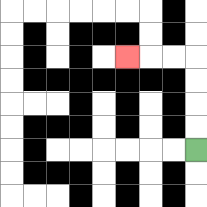{'start': '[8, 6]', 'end': '[5, 2]', 'path_directions': 'U,U,U,U,L,L,L', 'path_coordinates': '[[8, 6], [8, 5], [8, 4], [8, 3], [8, 2], [7, 2], [6, 2], [5, 2]]'}